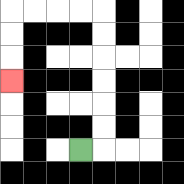{'start': '[3, 6]', 'end': '[0, 3]', 'path_directions': 'R,U,U,U,U,U,U,L,L,L,L,D,D,D', 'path_coordinates': '[[3, 6], [4, 6], [4, 5], [4, 4], [4, 3], [4, 2], [4, 1], [4, 0], [3, 0], [2, 0], [1, 0], [0, 0], [0, 1], [0, 2], [0, 3]]'}